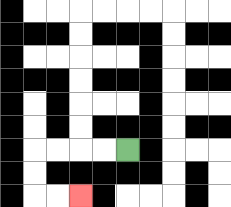{'start': '[5, 6]', 'end': '[3, 8]', 'path_directions': 'L,L,L,L,D,D,R,R', 'path_coordinates': '[[5, 6], [4, 6], [3, 6], [2, 6], [1, 6], [1, 7], [1, 8], [2, 8], [3, 8]]'}